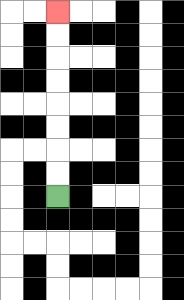{'start': '[2, 8]', 'end': '[2, 0]', 'path_directions': 'U,U,U,U,U,U,U,U', 'path_coordinates': '[[2, 8], [2, 7], [2, 6], [2, 5], [2, 4], [2, 3], [2, 2], [2, 1], [2, 0]]'}